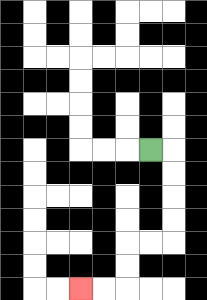{'start': '[6, 6]', 'end': '[3, 12]', 'path_directions': 'R,D,D,D,D,L,L,D,D,L,L', 'path_coordinates': '[[6, 6], [7, 6], [7, 7], [7, 8], [7, 9], [7, 10], [6, 10], [5, 10], [5, 11], [5, 12], [4, 12], [3, 12]]'}